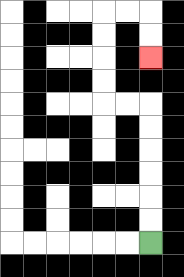{'start': '[6, 10]', 'end': '[6, 2]', 'path_directions': 'U,U,U,U,U,U,L,L,U,U,U,U,R,R,D,D', 'path_coordinates': '[[6, 10], [6, 9], [6, 8], [6, 7], [6, 6], [6, 5], [6, 4], [5, 4], [4, 4], [4, 3], [4, 2], [4, 1], [4, 0], [5, 0], [6, 0], [6, 1], [6, 2]]'}